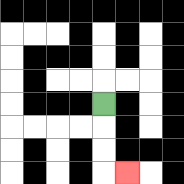{'start': '[4, 4]', 'end': '[5, 7]', 'path_directions': 'D,D,D,R', 'path_coordinates': '[[4, 4], [4, 5], [4, 6], [4, 7], [5, 7]]'}